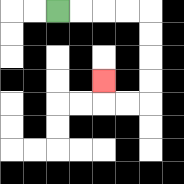{'start': '[2, 0]', 'end': '[4, 3]', 'path_directions': 'R,R,R,R,D,D,D,D,L,L,U', 'path_coordinates': '[[2, 0], [3, 0], [4, 0], [5, 0], [6, 0], [6, 1], [6, 2], [6, 3], [6, 4], [5, 4], [4, 4], [4, 3]]'}